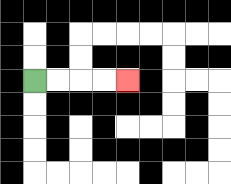{'start': '[1, 3]', 'end': '[5, 3]', 'path_directions': 'R,R,R,R', 'path_coordinates': '[[1, 3], [2, 3], [3, 3], [4, 3], [5, 3]]'}